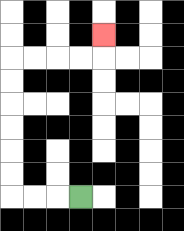{'start': '[3, 8]', 'end': '[4, 1]', 'path_directions': 'L,L,L,U,U,U,U,U,U,R,R,R,R,U', 'path_coordinates': '[[3, 8], [2, 8], [1, 8], [0, 8], [0, 7], [0, 6], [0, 5], [0, 4], [0, 3], [0, 2], [1, 2], [2, 2], [3, 2], [4, 2], [4, 1]]'}